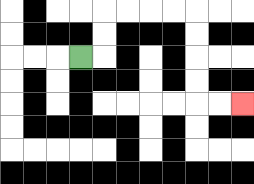{'start': '[3, 2]', 'end': '[10, 4]', 'path_directions': 'R,U,U,R,R,R,R,D,D,D,D,R,R', 'path_coordinates': '[[3, 2], [4, 2], [4, 1], [4, 0], [5, 0], [6, 0], [7, 0], [8, 0], [8, 1], [8, 2], [8, 3], [8, 4], [9, 4], [10, 4]]'}